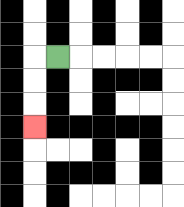{'start': '[2, 2]', 'end': '[1, 5]', 'path_directions': 'L,D,D,D', 'path_coordinates': '[[2, 2], [1, 2], [1, 3], [1, 4], [1, 5]]'}